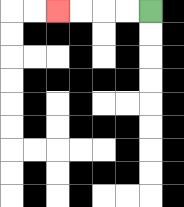{'start': '[6, 0]', 'end': '[2, 0]', 'path_directions': 'L,L,L,L', 'path_coordinates': '[[6, 0], [5, 0], [4, 0], [3, 0], [2, 0]]'}